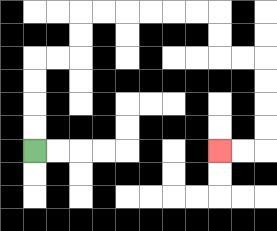{'start': '[1, 6]', 'end': '[9, 6]', 'path_directions': 'U,U,U,U,R,R,U,U,R,R,R,R,R,R,D,D,R,R,D,D,D,D,L,L', 'path_coordinates': '[[1, 6], [1, 5], [1, 4], [1, 3], [1, 2], [2, 2], [3, 2], [3, 1], [3, 0], [4, 0], [5, 0], [6, 0], [7, 0], [8, 0], [9, 0], [9, 1], [9, 2], [10, 2], [11, 2], [11, 3], [11, 4], [11, 5], [11, 6], [10, 6], [9, 6]]'}